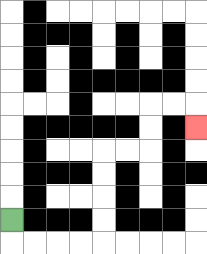{'start': '[0, 9]', 'end': '[8, 5]', 'path_directions': 'D,R,R,R,R,U,U,U,U,R,R,U,U,R,R,D', 'path_coordinates': '[[0, 9], [0, 10], [1, 10], [2, 10], [3, 10], [4, 10], [4, 9], [4, 8], [4, 7], [4, 6], [5, 6], [6, 6], [6, 5], [6, 4], [7, 4], [8, 4], [8, 5]]'}